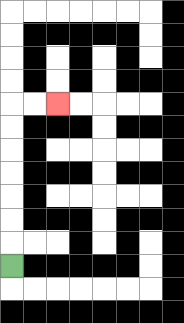{'start': '[0, 11]', 'end': '[2, 4]', 'path_directions': 'U,U,U,U,U,U,U,R,R', 'path_coordinates': '[[0, 11], [0, 10], [0, 9], [0, 8], [0, 7], [0, 6], [0, 5], [0, 4], [1, 4], [2, 4]]'}